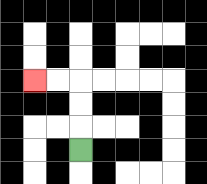{'start': '[3, 6]', 'end': '[1, 3]', 'path_directions': 'U,U,U,L,L', 'path_coordinates': '[[3, 6], [3, 5], [3, 4], [3, 3], [2, 3], [1, 3]]'}